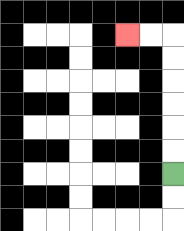{'start': '[7, 7]', 'end': '[5, 1]', 'path_directions': 'U,U,U,U,U,U,L,L', 'path_coordinates': '[[7, 7], [7, 6], [7, 5], [7, 4], [7, 3], [7, 2], [7, 1], [6, 1], [5, 1]]'}